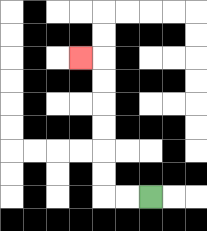{'start': '[6, 8]', 'end': '[3, 2]', 'path_directions': 'L,L,U,U,U,U,U,U,L', 'path_coordinates': '[[6, 8], [5, 8], [4, 8], [4, 7], [4, 6], [4, 5], [4, 4], [4, 3], [4, 2], [3, 2]]'}